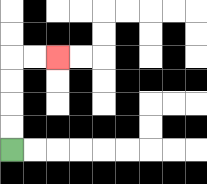{'start': '[0, 6]', 'end': '[2, 2]', 'path_directions': 'U,U,U,U,R,R', 'path_coordinates': '[[0, 6], [0, 5], [0, 4], [0, 3], [0, 2], [1, 2], [2, 2]]'}